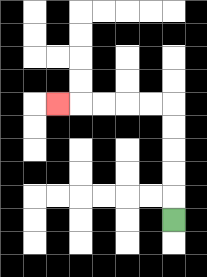{'start': '[7, 9]', 'end': '[2, 4]', 'path_directions': 'U,U,U,U,U,L,L,L,L,L', 'path_coordinates': '[[7, 9], [7, 8], [7, 7], [7, 6], [7, 5], [7, 4], [6, 4], [5, 4], [4, 4], [3, 4], [2, 4]]'}